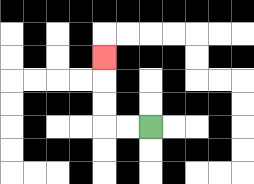{'start': '[6, 5]', 'end': '[4, 2]', 'path_directions': 'L,L,U,U,U', 'path_coordinates': '[[6, 5], [5, 5], [4, 5], [4, 4], [4, 3], [4, 2]]'}